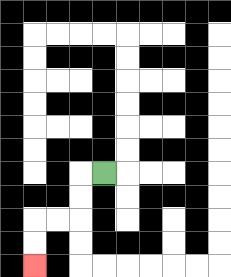{'start': '[4, 7]', 'end': '[1, 11]', 'path_directions': 'L,D,D,L,L,D,D', 'path_coordinates': '[[4, 7], [3, 7], [3, 8], [3, 9], [2, 9], [1, 9], [1, 10], [1, 11]]'}